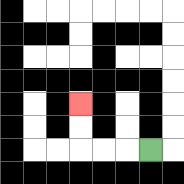{'start': '[6, 6]', 'end': '[3, 4]', 'path_directions': 'L,L,L,U,U', 'path_coordinates': '[[6, 6], [5, 6], [4, 6], [3, 6], [3, 5], [3, 4]]'}